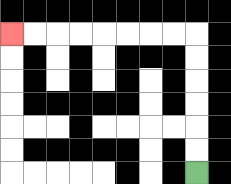{'start': '[8, 7]', 'end': '[0, 1]', 'path_directions': 'U,U,U,U,U,U,L,L,L,L,L,L,L,L', 'path_coordinates': '[[8, 7], [8, 6], [8, 5], [8, 4], [8, 3], [8, 2], [8, 1], [7, 1], [6, 1], [5, 1], [4, 1], [3, 1], [2, 1], [1, 1], [0, 1]]'}